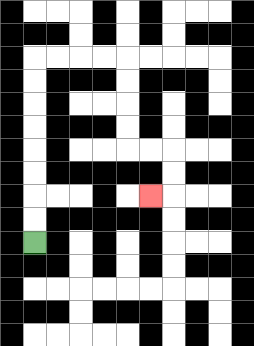{'start': '[1, 10]', 'end': '[6, 8]', 'path_directions': 'U,U,U,U,U,U,U,U,R,R,R,R,D,D,D,D,R,R,D,D,L', 'path_coordinates': '[[1, 10], [1, 9], [1, 8], [1, 7], [1, 6], [1, 5], [1, 4], [1, 3], [1, 2], [2, 2], [3, 2], [4, 2], [5, 2], [5, 3], [5, 4], [5, 5], [5, 6], [6, 6], [7, 6], [7, 7], [7, 8], [6, 8]]'}